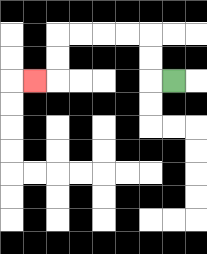{'start': '[7, 3]', 'end': '[1, 3]', 'path_directions': 'L,U,U,L,L,L,L,D,D,L', 'path_coordinates': '[[7, 3], [6, 3], [6, 2], [6, 1], [5, 1], [4, 1], [3, 1], [2, 1], [2, 2], [2, 3], [1, 3]]'}